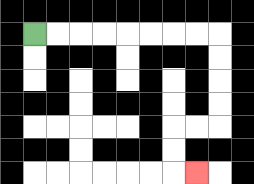{'start': '[1, 1]', 'end': '[8, 7]', 'path_directions': 'R,R,R,R,R,R,R,R,D,D,D,D,L,L,D,D,R', 'path_coordinates': '[[1, 1], [2, 1], [3, 1], [4, 1], [5, 1], [6, 1], [7, 1], [8, 1], [9, 1], [9, 2], [9, 3], [9, 4], [9, 5], [8, 5], [7, 5], [7, 6], [7, 7], [8, 7]]'}